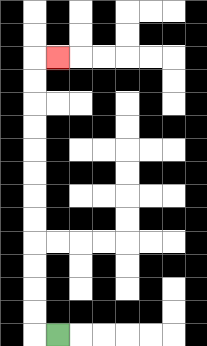{'start': '[2, 14]', 'end': '[2, 2]', 'path_directions': 'L,U,U,U,U,U,U,U,U,U,U,U,U,R', 'path_coordinates': '[[2, 14], [1, 14], [1, 13], [1, 12], [1, 11], [1, 10], [1, 9], [1, 8], [1, 7], [1, 6], [1, 5], [1, 4], [1, 3], [1, 2], [2, 2]]'}